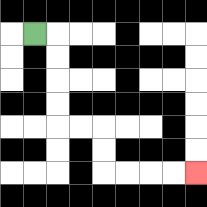{'start': '[1, 1]', 'end': '[8, 7]', 'path_directions': 'R,D,D,D,D,R,R,D,D,R,R,R,R', 'path_coordinates': '[[1, 1], [2, 1], [2, 2], [2, 3], [2, 4], [2, 5], [3, 5], [4, 5], [4, 6], [4, 7], [5, 7], [6, 7], [7, 7], [8, 7]]'}